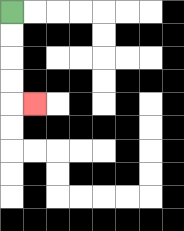{'start': '[0, 0]', 'end': '[1, 4]', 'path_directions': 'D,D,D,D,R', 'path_coordinates': '[[0, 0], [0, 1], [0, 2], [0, 3], [0, 4], [1, 4]]'}